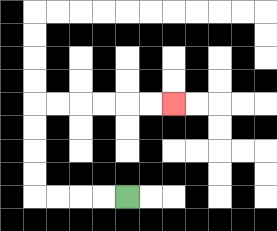{'start': '[5, 8]', 'end': '[7, 4]', 'path_directions': 'L,L,L,L,U,U,U,U,R,R,R,R,R,R', 'path_coordinates': '[[5, 8], [4, 8], [3, 8], [2, 8], [1, 8], [1, 7], [1, 6], [1, 5], [1, 4], [2, 4], [3, 4], [4, 4], [5, 4], [6, 4], [7, 4]]'}